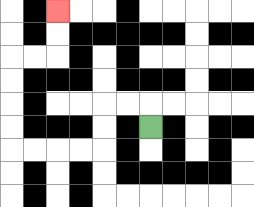{'start': '[6, 5]', 'end': '[2, 0]', 'path_directions': 'U,L,L,D,D,L,L,L,L,U,U,U,U,R,R,U,U', 'path_coordinates': '[[6, 5], [6, 4], [5, 4], [4, 4], [4, 5], [4, 6], [3, 6], [2, 6], [1, 6], [0, 6], [0, 5], [0, 4], [0, 3], [0, 2], [1, 2], [2, 2], [2, 1], [2, 0]]'}